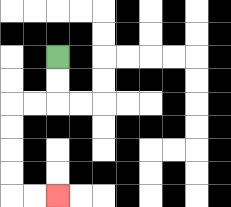{'start': '[2, 2]', 'end': '[2, 8]', 'path_directions': 'D,D,L,L,D,D,D,D,R,R', 'path_coordinates': '[[2, 2], [2, 3], [2, 4], [1, 4], [0, 4], [0, 5], [0, 6], [0, 7], [0, 8], [1, 8], [2, 8]]'}